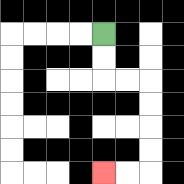{'start': '[4, 1]', 'end': '[4, 7]', 'path_directions': 'D,D,R,R,D,D,D,D,L,L', 'path_coordinates': '[[4, 1], [4, 2], [4, 3], [5, 3], [6, 3], [6, 4], [6, 5], [6, 6], [6, 7], [5, 7], [4, 7]]'}